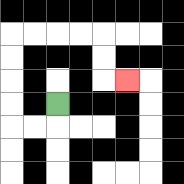{'start': '[2, 4]', 'end': '[5, 3]', 'path_directions': 'D,L,L,U,U,U,U,R,R,R,R,D,D,R', 'path_coordinates': '[[2, 4], [2, 5], [1, 5], [0, 5], [0, 4], [0, 3], [0, 2], [0, 1], [1, 1], [2, 1], [3, 1], [4, 1], [4, 2], [4, 3], [5, 3]]'}